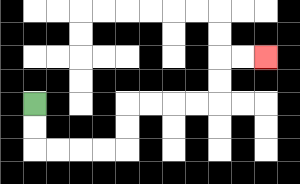{'start': '[1, 4]', 'end': '[11, 2]', 'path_directions': 'D,D,R,R,R,R,U,U,R,R,R,R,U,U,R,R', 'path_coordinates': '[[1, 4], [1, 5], [1, 6], [2, 6], [3, 6], [4, 6], [5, 6], [5, 5], [5, 4], [6, 4], [7, 4], [8, 4], [9, 4], [9, 3], [9, 2], [10, 2], [11, 2]]'}